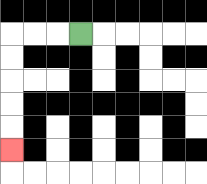{'start': '[3, 1]', 'end': '[0, 6]', 'path_directions': 'L,L,L,D,D,D,D,D', 'path_coordinates': '[[3, 1], [2, 1], [1, 1], [0, 1], [0, 2], [0, 3], [0, 4], [0, 5], [0, 6]]'}